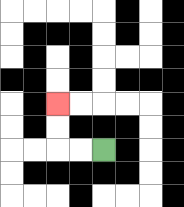{'start': '[4, 6]', 'end': '[2, 4]', 'path_directions': 'L,L,U,U', 'path_coordinates': '[[4, 6], [3, 6], [2, 6], [2, 5], [2, 4]]'}